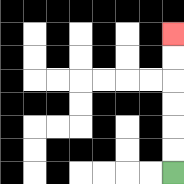{'start': '[7, 7]', 'end': '[7, 1]', 'path_directions': 'U,U,U,U,U,U', 'path_coordinates': '[[7, 7], [7, 6], [7, 5], [7, 4], [7, 3], [7, 2], [7, 1]]'}